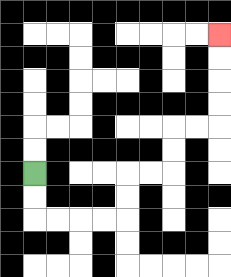{'start': '[1, 7]', 'end': '[9, 1]', 'path_directions': 'D,D,R,R,R,R,U,U,R,R,U,U,R,R,U,U,U,U', 'path_coordinates': '[[1, 7], [1, 8], [1, 9], [2, 9], [3, 9], [4, 9], [5, 9], [5, 8], [5, 7], [6, 7], [7, 7], [7, 6], [7, 5], [8, 5], [9, 5], [9, 4], [9, 3], [9, 2], [9, 1]]'}